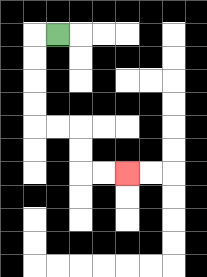{'start': '[2, 1]', 'end': '[5, 7]', 'path_directions': 'L,D,D,D,D,R,R,D,D,R,R', 'path_coordinates': '[[2, 1], [1, 1], [1, 2], [1, 3], [1, 4], [1, 5], [2, 5], [3, 5], [3, 6], [3, 7], [4, 7], [5, 7]]'}